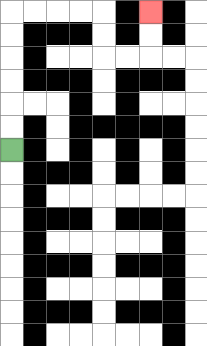{'start': '[0, 6]', 'end': '[6, 0]', 'path_directions': 'U,U,U,U,U,U,R,R,R,R,D,D,R,R,U,U', 'path_coordinates': '[[0, 6], [0, 5], [0, 4], [0, 3], [0, 2], [0, 1], [0, 0], [1, 0], [2, 0], [3, 0], [4, 0], [4, 1], [4, 2], [5, 2], [6, 2], [6, 1], [6, 0]]'}